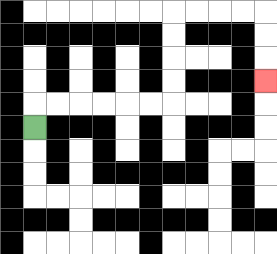{'start': '[1, 5]', 'end': '[11, 3]', 'path_directions': 'U,R,R,R,R,R,R,U,U,U,U,R,R,R,R,D,D,D', 'path_coordinates': '[[1, 5], [1, 4], [2, 4], [3, 4], [4, 4], [5, 4], [6, 4], [7, 4], [7, 3], [7, 2], [7, 1], [7, 0], [8, 0], [9, 0], [10, 0], [11, 0], [11, 1], [11, 2], [11, 3]]'}